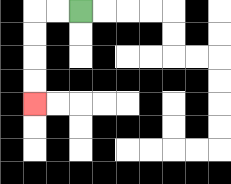{'start': '[3, 0]', 'end': '[1, 4]', 'path_directions': 'L,L,D,D,D,D', 'path_coordinates': '[[3, 0], [2, 0], [1, 0], [1, 1], [1, 2], [1, 3], [1, 4]]'}